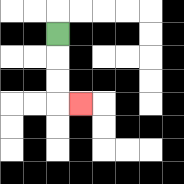{'start': '[2, 1]', 'end': '[3, 4]', 'path_directions': 'D,D,D,R', 'path_coordinates': '[[2, 1], [2, 2], [2, 3], [2, 4], [3, 4]]'}